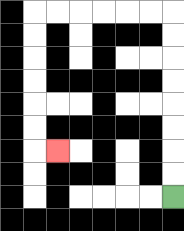{'start': '[7, 8]', 'end': '[2, 6]', 'path_directions': 'U,U,U,U,U,U,U,U,L,L,L,L,L,L,D,D,D,D,D,D,R', 'path_coordinates': '[[7, 8], [7, 7], [7, 6], [7, 5], [7, 4], [7, 3], [7, 2], [7, 1], [7, 0], [6, 0], [5, 0], [4, 0], [3, 0], [2, 0], [1, 0], [1, 1], [1, 2], [1, 3], [1, 4], [1, 5], [1, 6], [2, 6]]'}